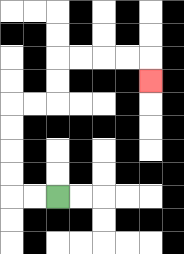{'start': '[2, 8]', 'end': '[6, 3]', 'path_directions': 'L,L,U,U,U,U,R,R,U,U,R,R,R,R,D', 'path_coordinates': '[[2, 8], [1, 8], [0, 8], [0, 7], [0, 6], [0, 5], [0, 4], [1, 4], [2, 4], [2, 3], [2, 2], [3, 2], [4, 2], [5, 2], [6, 2], [6, 3]]'}